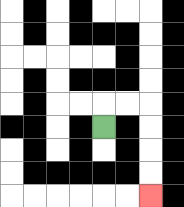{'start': '[4, 5]', 'end': '[6, 8]', 'path_directions': 'U,R,R,D,D,D,D', 'path_coordinates': '[[4, 5], [4, 4], [5, 4], [6, 4], [6, 5], [6, 6], [6, 7], [6, 8]]'}